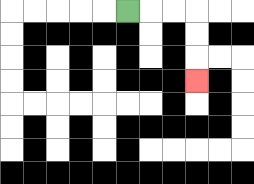{'start': '[5, 0]', 'end': '[8, 3]', 'path_directions': 'R,R,R,D,D,D', 'path_coordinates': '[[5, 0], [6, 0], [7, 0], [8, 0], [8, 1], [8, 2], [8, 3]]'}